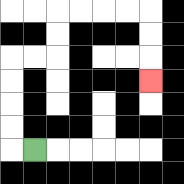{'start': '[1, 6]', 'end': '[6, 3]', 'path_directions': 'L,U,U,U,U,R,R,U,U,R,R,R,R,D,D,D', 'path_coordinates': '[[1, 6], [0, 6], [0, 5], [0, 4], [0, 3], [0, 2], [1, 2], [2, 2], [2, 1], [2, 0], [3, 0], [4, 0], [5, 0], [6, 0], [6, 1], [6, 2], [6, 3]]'}